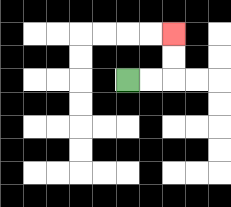{'start': '[5, 3]', 'end': '[7, 1]', 'path_directions': 'R,R,U,U', 'path_coordinates': '[[5, 3], [6, 3], [7, 3], [7, 2], [7, 1]]'}